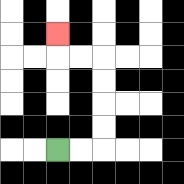{'start': '[2, 6]', 'end': '[2, 1]', 'path_directions': 'R,R,U,U,U,U,L,L,U', 'path_coordinates': '[[2, 6], [3, 6], [4, 6], [4, 5], [4, 4], [4, 3], [4, 2], [3, 2], [2, 2], [2, 1]]'}